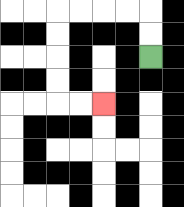{'start': '[6, 2]', 'end': '[4, 4]', 'path_directions': 'U,U,L,L,L,L,D,D,D,D,R,R', 'path_coordinates': '[[6, 2], [6, 1], [6, 0], [5, 0], [4, 0], [3, 0], [2, 0], [2, 1], [2, 2], [2, 3], [2, 4], [3, 4], [4, 4]]'}